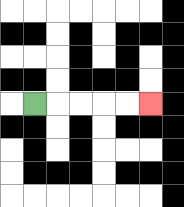{'start': '[1, 4]', 'end': '[6, 4]', 'path_directions': 'R,R,R,R,R', 'path_coordinates': '[[1, 4], [2, 4], [3, 4], [4, 4], [5, 4], [6, 4]]'}